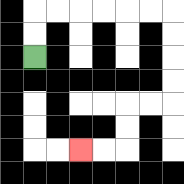{'start': '[1, 2]', 'end': '[3, 6]', 'path_directions': 'U,U,R,R,R,R,R,R,D,D,D,D,L,L,D,D,L,L', 'path_coordinates': '[[1, 2], [1, 1], [1, 0], [2, 0], [3, 0], [4, 0], [5, 0], [6, 0], [7, 0], [7, 1], [7, 2], [7, 3], [7, 4], [6, 4], [5, 4], [5, 5], [5, 6], [4, 6], [3, 6]]'}